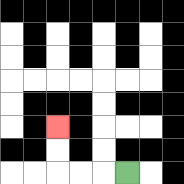{'start': '[5, 7]', 'end': '[2, 5]', 'path_directions': 'L,L,L,U,U', 'path_coordinates': '[[5, 7], [4, 7], [3, 7], [2, 7], [2, 6], [2, 5]]'}